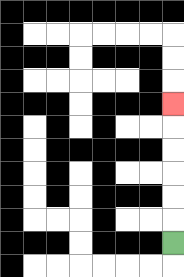{'start': '[7, 10]', 'end': '[7, 4]', 'path_directions': 'U,U,U,U,U,U', 'path_coordinates': '[[7, 10], [7, 9], [7, 8], [7, 7], [7, 6], [7, 5], [7, 4]]'}